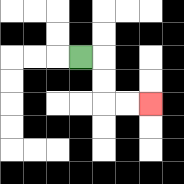{'start': '[3, 2]', 'end': '[6, 4]', 'path_directions': 'R,D,D,R,R', 'path_coordinates': '[[3, 2], [4, 2], [4, 3], [4, 4], [5, 4], [6, 4]]'}